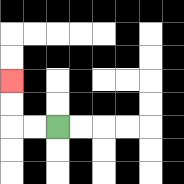{'start': '[2, 5]', 'end': '[0, 3]', 'path_directions': 'L,L,U,U', 'path_coordinates': '[[2, 5], [1, 5], [0, 5], [0, 4], [0, 3]]'}